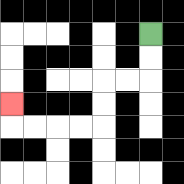{'start': '[6, 1]', 'end': '[0, 4]', 'path_directions': 'D,D,L,L,D,D,L,L,L,L,U', 'path_coordinates': '[[6, 1], [6, 2], [6, 3], [5, 3], [4, 3], [4, 4], [4, 5], [3, 5], [2, 5], [1, 5], [0, 5], [0, 4]]'}